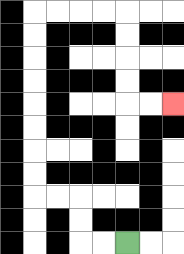{'start': '[5, 10]', 'end': '[7, 4]', 'path_directions': 'L,L,U,U,L,L,U,U,U,U,U,U,U,U,R,R,R,R,D,D,D,D,R,R', 'path_coordinates': '[[5, 10], [4, 10], [3, 10], [3, 9], [3, 8], [2, 8], [1, 8], [1, 7], [1, 6], [1, 5], [1, 4], [1, 3], [1, 2], [1, 1], [1, 0], [2, 0], [3, 0], [4, 0], [5, 0], [5, 1], [5, 2], [5, 3], [5, 4], [6, 4], [7, 4]]'}